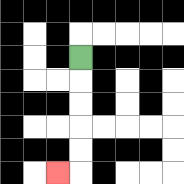{'start': '[3, 2]', 'end': '[2, 7]', 'path_directions': 'D,D,D,D,D,L', 'path_coordinates': '[[3, 2], [3, 3], [3, 4], [3, 5], [3, 6], [3, 7], [2, 7]]'}